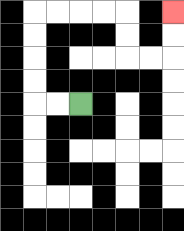{'start': '[3, 4]', 'end': '[7, 0]', 'path_directions': 'L,L,U,U,U,U,R,R,R,R,D,D,R,R,U,U', 'path_coordinates': '[[3, 4], [2, 4], [1, 4], [1, 3], [1, 2], [1, 1], [1, 0], [2, 0], [3, 0], [4, 0], [5, 0], [5, 1], [5, 2], [6, 2], [7, 2], [7, 1], [7, 0]]'}